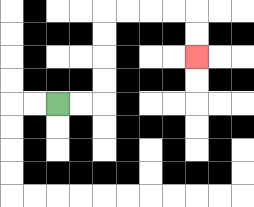{'start': '[2, 4]', 'end': '[8, 2]', 'path_directions': 'R,R,U,U,U,U,R,R,R,R,D,D', 'path_coordinates': '[[2, 4], [3, 4], [4, 4], [4, 3], [4, 2], [4, 1], [4, 0], [5, 0], [6, 0], [7, 0], [8, 0], [8, 1], [8, 2]]'}